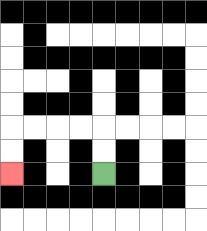{'start': '[4, 7]', 'end': '[0, 7]', 'path_directions': 'U,U,L,L,L,L,D,D', 'path_coordinates': '[[4, 7], [4, 6], [4, 5], [3, 5], [2, 5], [1, 5], [0, 5], [0, 6], [0, 7]]'}